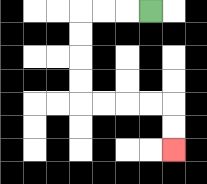{'start': '[6, 0]', 'end': '[7, 6]', 'path_directions': 'L,L,L,D,D,D,D,R,R,R,R,D,D', 'path_coordinates': '[[6, 0], [5, 0], [4, 0], [3, 0], [3, 1], [3, 2], [3, 3], [3, 4], [4, 4], [5, 4], [6, 4], [7, 4], [7, 5], [7, 6]]'}